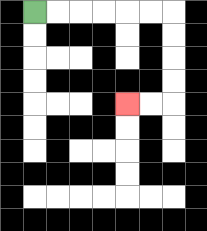{'start': '[1, 0]', 'end': '[5, 4]', 'path_directions': 'R,R,R,R,R,R,D,D,D,D,L,L', 'path_coordinates': '[[1, 0], [2, 0], [3, 0], [4, 0], [5, 0], [6, 0], [7, 0], [7, 1], [7, 2], [7, 3], [7, 4], [6, 4], [5, 4]]'}